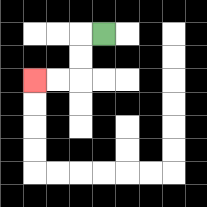{'start': '[4, 1]', 'end': '[1, 3]', 'path_directions': 'L,D,D,L,L', 'path_coordinates': '[[4, 1], [3, 1], [3, 2], [3, 3], [2, 3], [1, 3]]'}